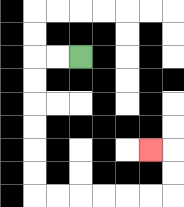{'start': '[3, 2]', 'end': '[6, 6]', 'path_directions': 'L,L,D,D,D,D,D,D,R,R,R,R,R,R,U,U,L', 'path_coordinates': '[[3, 2], [2, 2], [1, 2], [1, 3], [1, 4], [1, 5], [1, 6], [1, 7], [1, 8], [2, 8], [3, 8], [4, 8], [5, 8], [6, 8], [7, 8], [7, 7], [7, 6], [6, 6]]'}